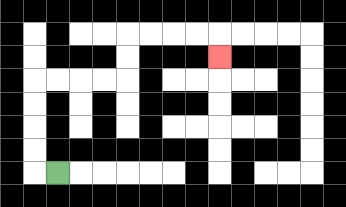{'start': '[2, 7]', 'end': '[9, 2]', 'path_directions': 'L,U,U,U,U,R,R,R,R,U,U,R,R,R,R,D', 'path_coordinates': '[[2, 7], [1, 7], [1, 6], [1, 5], [1, 4], [1, 3], [2, 3], [3, 3], [4, 3], [5, 3], [5, 2], [5, 1], [6, 1], [7, 1], [8, 1], [9, 1], [9, 2]]'}